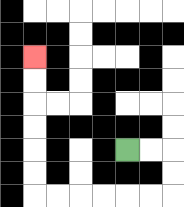{'start': '[5, 6]', 'end': '[1, 2]', 'path_directions': 'R,R,D,D,L,L,L,L,L,L,U,U,U,U,U,U', 'path_coordinates': '[[5, 6], [6, 6], [7, 6], [7, 7], [7, 8], [6, 8], [5, 8], [4, 8], [3, 8], [2, 8], [1, 8], [1, 7], [1, 6], [1, 5], [1, 4], [1, 3], [1, 2]]'}